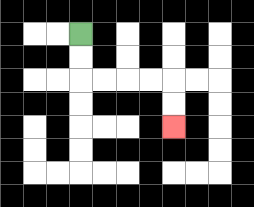{'start': '[3, 1]', 'end': '[7, 5]', 'path_directions': 'D,D,R,R,R,R,D,D', 'path_coordinates': '[[3, 1], [3, 2], [3, 3], [4, 3], [5, 3], [6, 3], [7, 3], [7, 4], [7, 5]]'}